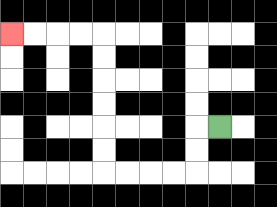{'start': '[9, 5]', 'end': '[0, 1]', 'path_directions': 'L,D,D,L,L,L,L,U,U,U,U,U,U,L,L,L,L', 'path_coordinates': '[[9, 5], [8, 5], [8, 6], [8, 7], [7, 7], [6, 7], [5, 7], [4, 7], [4, 6], [4, 5], [4, 4], [4, 3], [4, 2], [4, 1], [3, 1], [2, 1], [1, 1], [0, 1]]'}